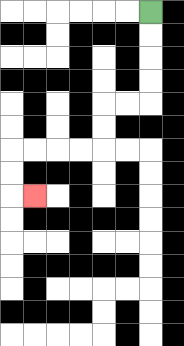{'start': '[6, 0]', 'end': '[1, 8]', 'path_directions': 'D,D,D,D,L,L,D,D,L,L,L,L,D,D,R', 'path_coordinates': '[[6, 0], [6, 1], [6, 2], [6, 3], [6, 4], [5, 4], [4, 4], [4, 5], [4, 6], [3, 6], [2, 6], [1, 6], [0, 6], [0, 7], [0, 8], [1, 8]]'}